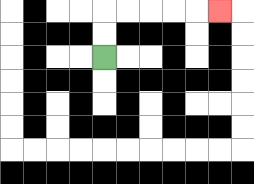{'start': '[4, 2]', 'end': '[9, 0]', 'path_directions': 'U,U,R,R,R,R,R', 'path_coordinates': '[[4, 2], [4, 1], [4, 0], [5, 0], [6, 0], [7, 0], [8, 0], [9, 0]]'}